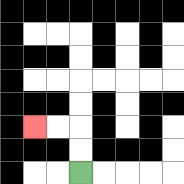{'start': '[3, 7]', 'end': '[1, 5]', 'path_directions': 'U,U,L,L', 'path_coordinates': '[[3, 7], [3, 6], [3, 5], [2, 5], [1, 5]]'}